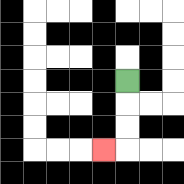{'start': '[5, 3]', 'end': '[4, 6]', 'path_directions': 'D,D,D,L', 'path_coordinates': '[[5, 3], [5, 4], [5, 5], [5, 6], [4, 6]]'}